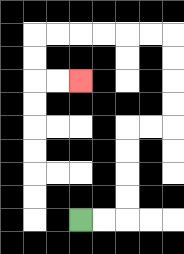{'start': '[3, 9]', 'end': '[3, 3]', 'path_directions': 'R,R,U,U,U,U,R,R,U,U,U,U,L,L,L,L,L,L,D,D,R,R', 'path_coordinates': '[[3, 9], [4, 9], [5, 9], [5, 8], [5, 7], [5, 6], [5, 5], [6, 5], [7, 5], [7, 4], [7, 3], [7, 2], [7, 1], [6, 1], [5, 1], [4, 1], [3, 1], [2, 1], [1, 1], [1, 2], [1, 3], [2, 3], [3, 3]]'}